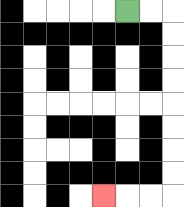{'start': '[5, 0]', 'end': '[4, 8]', 'path_directions': 'R,R,D,D,D,D,D,D,D,D,L,L,L', 'path_coordinates': '[[5, 0], [6, 0], [7, 0], [7, 1], [7, 2], [7, 3], [7, 4], [7, 5], [7, 6], [7, 7], [7, 8], [6, 8], [5, 8], [4, 8]]'}